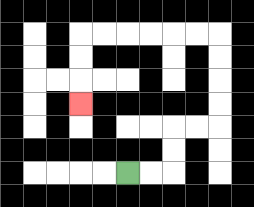{'start': '[5, 7]', 'end': '[3, 4]', 'path_directions': 'R,R,U,U,R,R,U,U,U,U,L,L,L,L,L,L,D,D,D', 'path_coordinates': '[[5, 7], [6, 7], [7, 7], [7, 6], [7, 5], [8, 5], [9, 5], [9, 4], [9, 3], [9, 2], [9, 1], [8, 1], [7, 1], [6, 1], [5, 1], [4, 1], [3, 1], [3, 2], [3, 3], [3, 4]]'}